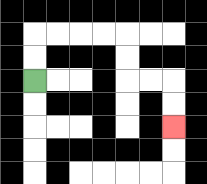{'start': '[1, 3]', 'end': '[7, 5]', 'path_directions': 'U,U,R,R,R,R,D,D,R,R,D,D', 'path_coordinates': '[[1, 3], [1, 2], [1, 1], [2, 1], [3, 1], [4, 1], [5, 1], [5, 2], [5, 3], [6, 3], [7, 3], [7, 4], [7, 5]]'}